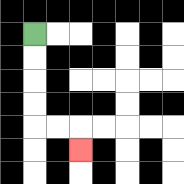{'start': '[1, 1]', 'end': '[3, 6]', 'path_directions': 'D,D,D,D,R,R,D', 'path_coordinates': '[[1, 1], [1, 2], [1, 3], [1, 4], [1, 5], [2, 5], [3, 5], [3, 6]]'}